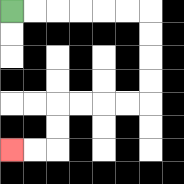{'start': '[0, 0]', 'end': '[0, 6]', 'path_directions': 'R,R,R,R,R,R,D,D,D,D,L,L,L,L,D,D,L,L', 'path_coordinates': '[[0, 0], [1, 0], [2, 0], [3, 0], [4, 0], [5, 0], [6, 0], [6, 1], [6, 2], [6, 3], [6, 4], [5, 4], [4, 4], [3, 4], [2, 4], [2, 5], [2, 6], [1, 6], [0, 6]]'}